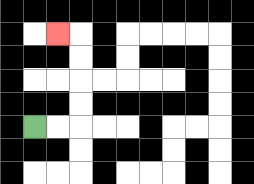{'start': '[1, 5]', 'end': '[2, 1]', 'path_directions': 'R,R,U,U,U,U,L', 'path_coordinates': '[[1, 5], [2, 5], [3, 5], [3, 4], [3, 3], [3, 2], [3, 1], [2, 1]]'}